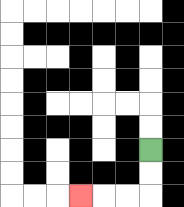{'start': '[6, 6]', 'end': '[3, 8]', 'path_directions': 'D,D,L,L,L', 'path_coordinates': '[[6, 6], [6, 7], [6, 8], [5, 8], [4, 8], [3, 8]]'}